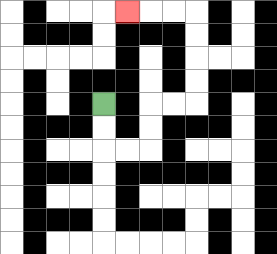{'start': '[4, 4]', 'end': '[5, 0]', 'path_directions': 'D,D,R,R,U,U,R,R,U,U,U,U,L,L,L', 'path_coordinates': '[[4, 4], [4, 5], [4, 6], [5, 6], [6, 6], [6, 5], [6, 4], [7, 4], [8, 4], [8, 3], [8, 2], [8, 1], [8, 0], [7, 0], [6, 0], [5, 0]]'}